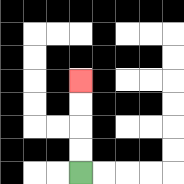{'start': '[3, 7]', 'end': '[3, 3]', 'path_directions': 'U,U,U,U', 'path_coordinates': '[[3, 7], [3, 6], [3, 5], [3, 4], [3, 3]]'}